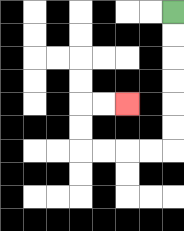{'start': '[7, 0]', 'end': '[5, 4]', 'path_directions': 'D,D,D,D,D,D,L,L,L,L,U,U,R,R', 'path_coordinates': '[[7, 0], [7, 1], [7, 2], [7, 3], [7, 4], [7, 5], [7, 6], [6, 6], [5, 6], [4, 6], [3, 6], [3, 5], [3, 4], [4, 4], [5, 4]]'}